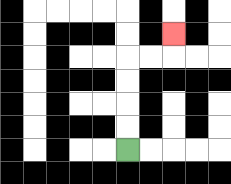{'start': '[5, 6]', 'end': '[7, 1]', 'path_directions': 'U,U,U,U,R,R,U', 'path_coordinates': '[[5, 6], [5, 5], [5, 4], [5, 3], [5, 2], [6, 2], [7, 2], [7, 1]]'}